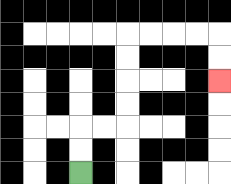{'start': '[3, 7]', 'end': '[9, 3]', 'path_directions': 'U,U,R,R,U,U,U,U,R,R,R,R,D,D', 'path_coordinates': '[[3, 7], [3, 6], [3, 5], [4, 5], [5, 5], [5, 4], [5, 3], [5, 2], [5, 1], [6, 1], [7, 1], [8, 1], [9, 1], [9, 2], [9, 3]]'}